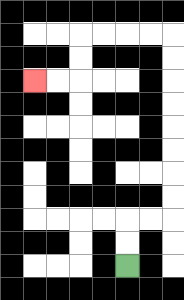{'start': '[5, 11]', 'end': '[1, 3]', 'path_directions': 'U,U,R,R,U,U,U,U,U,U,U,U,L,L,L,L,D,D,L,L', 'path_coordinates': '[[5, 11], [5, 10], [5, 9], [6, 9], [7, 9], [7, 8], [7, 7], [7, 6], [7, 5], [7, 4], [7, 3], [7, 2], [7, 1], [6, 1], [5, 1], [4, 1], [3, 1], [3, 2], [3, 3], [2, 3], [1, 3]]'}